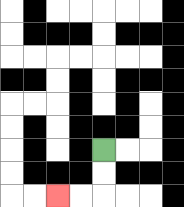{'start': '[4, 6]', 'end': '[2, 8]', 'path_directions': 'D,D,L,L', 'path_coordinates': '[[4, 6], [4, 7], [4, 8], [3, 8], [2, 8]]'}